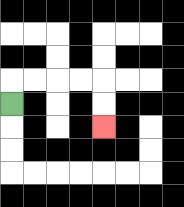{'start': '[0, 4]', 'end': '[4, 5]', 'path_directions': 'U,R,R,R,R,D,D', 'path_coordinates': '[[0, 4], [0, 3], [1, 3], [2, 3], [3, 3], [4, 3], [4, 4], [4, 5]]'}